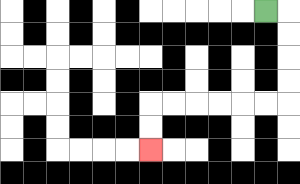{'start': '[11, 0]', 'end': '[6, 6]', 'path_directions': 'R,D,D,D,D,L,L,L,L,L,L,D,D', 'path_coordinates': '[[11, 0], [12, 0], [12, 1], [12, 2], [12, 3], [12, 4], [11, 4], [10, 4], [9, 4], [8, 4], [7, 4], [6, 4], [6, 5], [6, 6]]'}